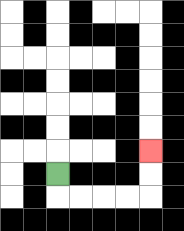{'start': '[2, 7]', 'end': '[6, 6]', 'path_directions': 'D,R,R,R,R,U,U', 'path_coordinates': '[[2, 7], [2, 8], [3, 8], [4, 8], [5, 8], [6, 8], [6, 7], [6, 6]]'}